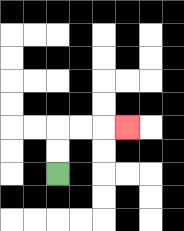{'start': '[2, 7]', 'end': '[5, 5]', 'path_directions': 'U,U,R,R,R', 'path_coordinates': '[[2, 7], [2, 6], [2, 5], [3, 5], [4, 5], [5, 5]]'}